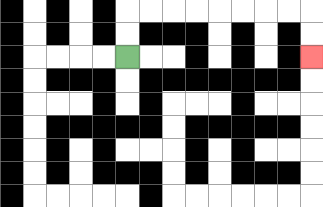{'start': '[5, 2]', 'end': '[13, 2]', 'path_directions': 'U,U,R,R,R,R,R,R,R,R,D,D', 'path_coordinates': '[[5, 2], [5, 1], [5, 0], [6, 0], [7, 0], [8, 0], [9, 0], [10, 0], [11, 0], [12, 0], [13, 0], [13, 1], [13, 2]]'}